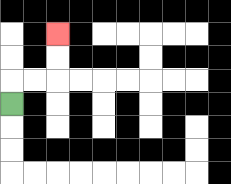{'start': '[0, 4]', 'end': '[2, 1]', 'path_directions': 'U,R,R,U,U', 'path_coordinates': '[[0, 4], [0, 3], [1, 3], [2, 3], [2, 2], [2, 1]]'}